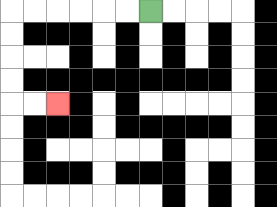{'start': '[6, 0]', 'end': '[2, 4]', 'path_directions': 'L,L,L,L,L,L,D,D,D,D,R,R', 'path_coordinates': '[[6, 0], [5, 0], [4, 0], [3, 0], [2, 0], [1, 0], [0, 0], [0, 1], [0, 2], [0, 3], [0, 4], [1, 4], [2, 4]]'}